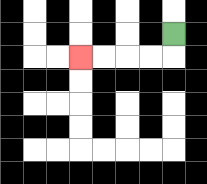{'start': '[7, 1]', 'end': '[3, 2]', 'path_directions': 'D,L,L,L,L', 'path_coordinates': '[[7, 1], [7, 2], [6, 2], [5, 2], [4, 2], [3, 2]]'}